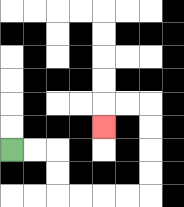{'start': '[0, 6]', 'end': '[4, 5]', 'path_directions': 'R,R,D,D,R,R,R,R,U,U,U,U,L,L,D', 'path_coordinates': '[[0, 6], [1, 6], [2, 6], [2, 7], [2, 8], [3, 8], [4, 8], [5, 8], [6, 8], [6, 7], [6, 6], [6, 5], [6, 4], [5, 4], [4, 4], [4, 5]]'}